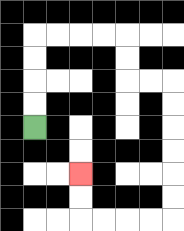{'start': '[1, 5]', 'end': '[3, 7]', 'path_directions': 'U,U,U,U,R,R,R,R,D,D,R,R,D,D,D,D,D,D,L,L,L,L,U,U', 'path_coordinates': '[[1, 5], [1, 4], [1, 3], [1, 2], [1, 1], [2, 1], [3, 1], [4, 1], [5, 1], [5, 2], [5, 3], [6, 3], [7, 3], [7, 4], [7, 5], [7, 6], [7, 7], [7, 8], [7, 9], [6, 9], [5, 9], [4, 9], [3, 9], [3, 8], [3, 7]]'}